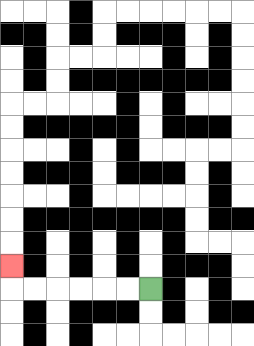{'start': '[6, 12]', 'end': '[0, 11]', 'path_directions': 'L,L,L,L,L,L,U', 'path_coordinates': '[[6, 12], [5, 12], [4, 12], [3, 12], [2, 12], [1, 12], [0, 12], [0, 11]]'}